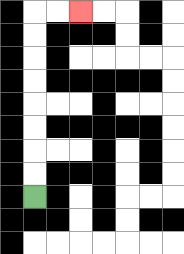{'start': '[1, 8]', 'end': '[3, 0]', 'path_directions': 'U,U,U,U,U,U,U,U,R,R', 'path_coordinates': '[[1, 8], [1, 7], [1, 6], [1, 5], [1, 4], [1, 3], [1, 2], [1, 1], [1, 0], [2, 0], [3, 0]]'}